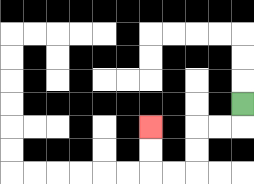{'start': '[10, 4]', 'end': '[6, 5]', 'path_directions': 'D,L,L,D,D,L,L,U,U', 'path_coordinates': '[[10, 4], [10, 5], [9, 5], [8, 5], [8, 6], [8, 7], [7, 7], [6, 7], [6, 6], [6, 5]]'}